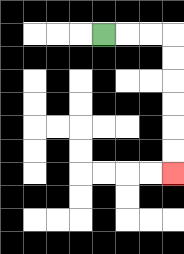{'start': '[4, 1]', 'end': '[7, 7]', 'path_directions': 'R,R,R,D,D,D,D,D,D', 'path_coordinates': '[[4, 1], [5, 1], [6, 1], [7, 1], [7, 2], [7, 3], [7, 4], [7, 5], [7, 6], [7, 7]]'}